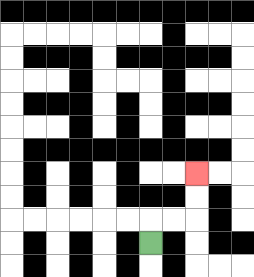{'start': '[6, 10]', 'end': '[8, 7]', 'path_directions': 'U,R,R,U,U', 'path_coordinates': '[[6, 10], [6, 9], [7, 9], [8, 9], [8, 8], [8, 7]]'}